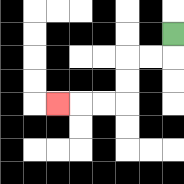{'start': '[7, 1]', 'end': '[2, 4]', 'path_directions': 'D,L,L,D,D,L,L,L', 'path_coordinates': '[[7, 1], [7, 2], [6, 2], [5, 2], [5, 3], [5, 4], [4, 4], [3, 4], [2, 4]]'}